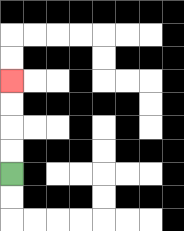{'start': '[0, 7]', 'end': '[0, 3]', 'path_directions': 'U,U,U,U', 'path_coordinates': '[[0, 7], [0, 6], [0, 5], [0, 4], [0, 3]]'}